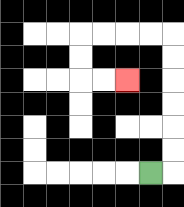{'start': '[6, 7]', 'end': '[5, 3]', 'path_directions': 'R,U,U,U,U,U,U,L,L,L,L,D,D,R,R', 'path_coordinates': '[[6, 7], [7, 7], [7, 6], [7, 5], [7, 4], [7, 3], [7, 2], [7, 1], [6, 1], [5, 1], [4, 1], [3, 1], [3, 2], [3, 3], [4, 3], [5, 3]]'}